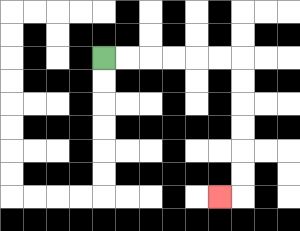{'start': '[4, 2]', 'end': '[9, 8]', 'path_directions': 'R,R,R,R,R,R,D,D,D,D,D,D,L', 'path_coordinates': '[[4, 2], [5, 2], [6, 2], [7, 2], [8, 2], [9, 2], [10, 2], [10, 3], [10, 4], [10, 5], [10, 6], [10, 7], [10, 8], [9, 8]]'}